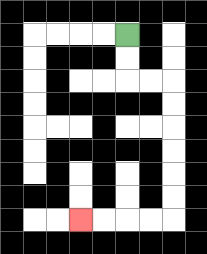{'start': '[5, 1]', 'end': '[3, 9]', 'path_directions': 'D,D,R,R,D,D,D,D,D,D,L,L,L,L', 'path_coordinates': '[[5, 1], [5, 2], [5, 3], [6, 3], [7, 3], [7, 4], [7, 5], [7, 6], [7, 7], [7, 8], [7, 9], [6, 9], [5, 9], [4, 9], [3, 9]]'}